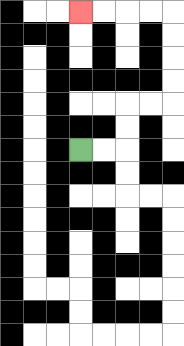{'start': '[3, 6]', 'end': '[3, 0]', 'path_directions': 'R,R,U,U,R,R,U,U,U,U,L,L,L,L', 'path_coordinates': '[[3, 6], [4, 6], [5, 6], [5, 5], [5, 4], [6, 4], [7, 4], [7, 3], [7, 2], [7, 1], [7, 0], [6, 0], [5, 0], [4, 0], [3, 0]]'}